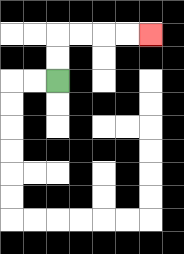{'start': '[2, 3]', 'end': '[6, 1]', 'path_directions': 'U,U,R,R,R,R', 'path_coordinates': '[[2, 3], [2, 2], [2, 1], [3, 1], [4, 1], [5, 1], [6, 1]]'}